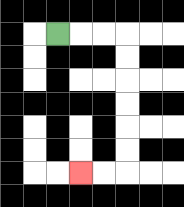{'start': '[2, 1]', 'end': '[3, 7]', 'path_directions': 'R,R,R,D,D,D,D,D,D,L,L', 'path_coordinates': '[[2, 1], [3, 1], [4, 1], [5, 1], [5, 2], [5, 3], [5, 4], [5, 5], [5, 6], [5, 7], [4, 7], [3, 7]]'}